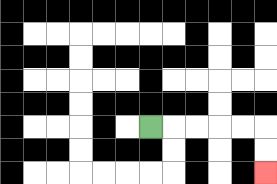{'start': '[6, 5]', 'end': '[11, 7]', 'path_directions': 'R,R,R,R,R,D,D', 'path_coordinates': '[[6, 5], [7, 5], [8, 5], [9, 5], [10, 5], [11, 5], [11, 6], [11, 7]]'}